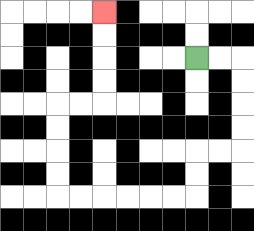{'start': '[8, 2]', 'end': '[4, 0]', 'path_directions': 'R,R,D,D,D,D,L,L,D,D,L,L,L,L,L,L,U,U,U,U,R,R,U,U,U,U', 'path_coordinates': '[[8, 2], [9, 2], [10, 2], [10, 3], [10, 4], [10, 5], [10, 6], [9, 6], [8, 6], [8, 7], [8, 8], [7, 8], [6, 8], [5, 8], [4, 8], [3, 8], [2, 8], [2, 7], [2, 6], [2, 5], [2, 4], [3, 4], [4, 4], [4, 3], [4, 2], [4, 1], [4, 0]]'}